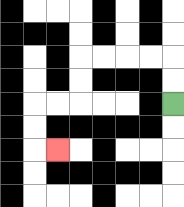{'start': '[7, 4]', 'end': '[2, 6]', 'path_directions': 'U,U,L,L,L,L,D,D,L,L,D,D,R', 'path_coordinates': '[[7, 4], [7, 3], [7, 2], [6, 2], [5, 2], [4, 2], [3, 2], [3, 3], [3, 4], [2, 4], [1, 4], [1, 5], [1, 6], [2, 6]]'}